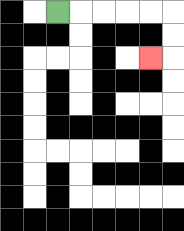{'start': '[2, 0]', 'end': '[6, 2]', 'path_directions': 'R,R,R,R,R,D,D,L', 'path_coordinates': '[[2, 0], [3, 0], [4, 0], [5, 0], [6, 0], [7, 0], [7, 1], [7, 2], [6, 2]]'}